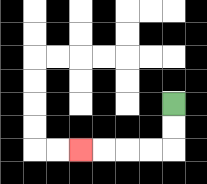{'start': '[7, 4]', 'end': '[3, 6]', 'path_directions': 'D,D,L,L,L,L', 'path_coordinates': '[[7, 4], [7, 5], [7, 6], [6, 6], [5, 6], [4, 6], [3, 6]]'}